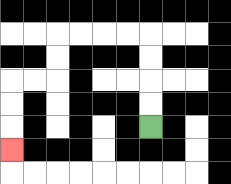{'start': '[6, 5]', 'end': '[0, 6]', 'path_directions': 'U,U,U,U,L,L,L,L,D,D,L,L,D,D,D', 'path_coordinates': '[[6, 5], [6, 4], [6, 3], [6, 2], [6, 1], [5, 1], [4, 1], [3, 1], [2, 1], [2, 2], [2, 3], [1, 3], [0, 3], [0, 4], [0, 5], [0, 6]]'}